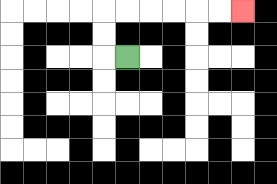{'start': '[5, 2]', 'end': '[10, 0]', 'path_directions': 'L,U,U,R,R,R,R,R,R', 'path_coordinates': '[[5, 2], [4, 2], [4, 1], [4, 0], [5, 0], [6, 0], [7, 0], [8, 0], [9, 0], [10, 0]]'}